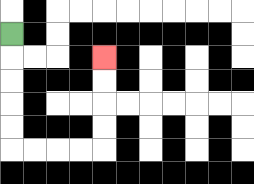{'start': '[0, 1]', 'end': '[4, 2]', 'path_directions': 'D,D,D,D,D,R,R,R,R,U,U,U,U', 'path_coordinates': '[[0, 1], [0, 2], [0, 3], [0, 4], [0, 5], [0, 6], [1, 6], [2, 6], [3, 6], [4, 6], [4, 5], [4, 4], [4, 3], [4, 2]]'}